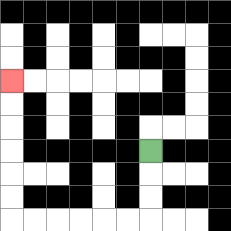{'start': '[6, 6]', 'end': '[0, 3]', 'path_directions': 'D,D,D,L,L,L,L,L,L,U,U,U,U,U,U', 'path_coordinates': '[[6, 6], [6, 7], [6, 8], [6, 9], [5, 9], [4, 9], [3, 9], [2, 9], [1, 9], [0, 9], [0, 8], [0, 7], [0, 6], [0, 5], [0, 4], [0, 3]]'}